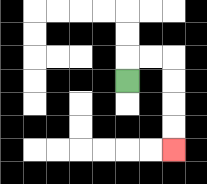{'start': '[5, 3]', 'end': '[7, 6]', 'path_directions': 'U,R,R,D,D,D,D', 'path_coordinates': '[[5, 3], [5, 2], [6, 2], [7, 2], [7, 3], [7, 4], [7, 5], [7, 6]]'}